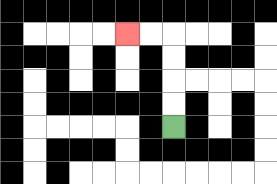{'start': '[7, 5]', 'end': '[5, 1]', 'path_directions': 'U,U,U,U,L,L', 'path_coordinates': '[[7, 5], [7, 4], [7, 3], [7, 2], [7, 1], [6, 1], [5, 1]]'}